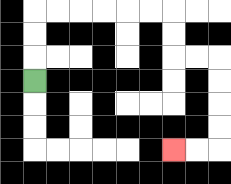{'start': '[1, 3]', 'end': '[7, 6]', 'path_directions': 'U,U,U,R,R,R,R,R,R,D,D,R,R,D,D,D,D,L,L', 'path_coordinates': '[[1, 3], [1, 2], [1, 1], [1, 0], [2, 0], [3, 0], [4, 0], [5, 0], [6, 0], [7, 0], [7, 1], [7, 2], [8, 2], [9, 2], [9, 3], [9, 4], [9, 5], [9, 6], [8, 6], [7, 6]]'}